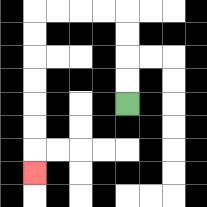{'start': '[5, 4]', 'end': '[1, 7]', 'path_directions': 'U,U,U,U,L,L,L,L,D,D,D,D,D,D,D', 'path_coordinates': '[[5, 4], [5, 3], [5, 2], [5, 1], [5, 0], [4, 0], [3, 0], [2, 0], [1, 0], [1, 1], [1, 2], [1, 3], [1, 4], [1, 5], [1, 6], [1, 7]]'}